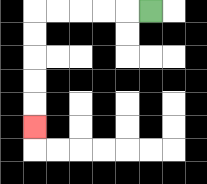{'start': '[6, 0]', 'end': '[1, 5]', 'path_directions': 'L,L,L,L,L,D,D,D,D,D', 'path_coordinates': '[[6, 0], [5, 0], [4, 0], [3, 0], [2, 0], [1, 0], [1, 1], [1, 2], [1, 3], [1, 4], [1, 5]]'}